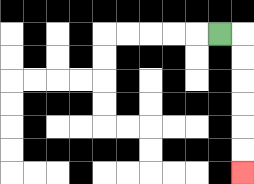{'start': '[9, 1]', 'end': '[10, 7]', 'path_directions': 'R,D,D,D,D,D,D', 'path_coordinates': '[[9, 1], [10, 1], [10, 2], [10, 3], [10, 4], [10, 5], [10, 6], [10, 7]]'}